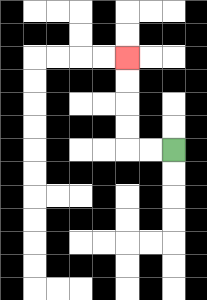{'start': '[7, 6]', 'end': '[5, 2]', 'path_directions': 'L,L,U,U,U,U', 'path_coordinates': '[[7, 6], [6, 6], [5, 6], [5, 5], [5, 4], [5, 3], [5, 2]]'}